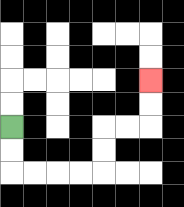{'start': '[0, 5]', 'end': '[6, 3]', 'path_directions': 'D,D,R,R,R,R,U,U,R,R,U,U', 'path_coordinates': '[[0, 5], [0, 6], [0, 7], [1, 7], [2, 7], [3, 7], [4, 7], [4, 6], [4, 5], [5, 5], [6, 5], [6, 4], [6, 3]]'}